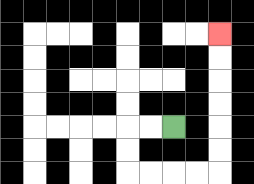{'start': '[7, 5]', 'end': '[9, 1]', 'path_directions': 'L,L,D,D,R,R,R,R,U,U,U,U,U,U', 'path_coordinates': '[[7, 5], [6, 5], [5, 5], [5, 6], [5, 7], [6, 7], [7, 7], [8, 7], [9, 7], [9, 6], [9, 5], [9, 4], [9, 3], [9, 2], [9, 1]]'}